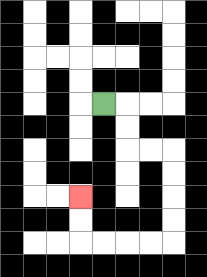{'start': '[4, 4]', 'end': '[3, 8]', 'path_directions': 'R,D,D,R,R,D,D,D,D,L,L,L,L,U,U', 'path_coordinates': '[[4, 4], [5, 4], [5, 5], [5, 6], [6, 6], [7, 6], [7, 7], [7, 8], [7, 9], [7, 10], [6, 10], [5, 10], [4, 10], [3, 10], [3, 9], [3, 8]]'}